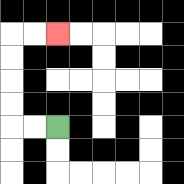{'start': '[2, 5]', 'end': '[2, 1]', 'path_directions': 'L,L,U,U,U,U,R,R', 'path_coordinates': '[[2, 5], [1, 5], [0, 5], [0, 4], [0, 3], [0, 2], [0, 1], [1, 1], [2, 1]]'}